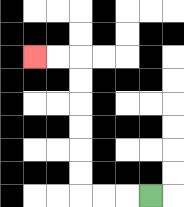{'start': '[6, 8]', 'end': '[1, 2]', 'path_directions': 'L,L,L,U,U,U,U,U,U,L,L', 'path_coordinates': '[[6, 8], [5, 8], [4, 8], [3, 8], [3, 7], [3, 6], [3, 5], [3, 4], [3, 3], [3, 2], [2, 2], [1, 2]]'}